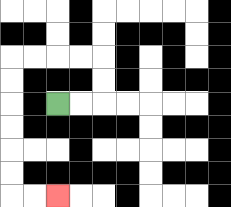{'start': '[2, 4]', 'end': '[2, 8]', 'path_directions': 'R,R,U,U,L,L,L,L,D,D,D,D,D,D,R,R', 'path_coordinates': '[[2, 4], [3, 4], [4, 4], [4, 3], [4, 2], [3, 2], [2, 2], [1, 2], [0, 2], [0, 3], [0, 4], [0, 5], [0, 6], [0, 7], [0, 8], [1, 8], [2, 8]]'}